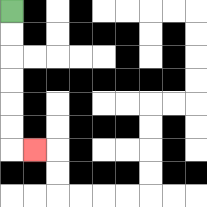{'start': '[0, 0]', 'end': '[1, 6]', 'path_directions': 'D,D,D,D,D,D,R', 'path_coordinates': '[[0, 0], [0, 1], [0, 2], [0, 3], [0, 4], [0, 5], [0, 6], [1, 6]]'}